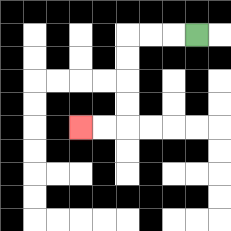{'start': '[8, 1]', 'end': '[3, 5]', 'path_directions': 'L,L,L,D,D,D,D,L,L', 'path_coordinates': '[[8, 1], [7, 1], [6, 1], [5, 1], [5, 2], [5, 3], [5, 4], [5, 5], [4, 5], [3, 5]]'}